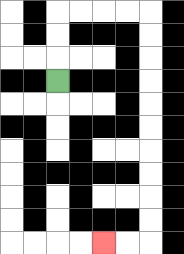{'start': '[2, 3]', 'end': '[4, 10]', 'path_directions': 'U,U,U,R,R,R,R,D,D,D,D,D,D,D,D,D,D,L,L', 'path_coordinates': '[[2, 3], [2, 2], [2, 1], [2, 0], [3, 0], [4, 0], [5, 0], [6, 0], [6, 1], [6, 2], [6, 3], [6, 4], [6, 5], [6, 6], [6, 7], [6, 8], [6, 9], [6, 10], [5, 10], [4, 10]]'}